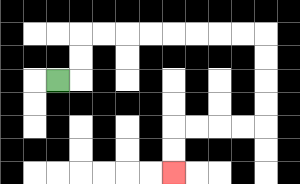{'start': '[2, 3]', 'end': '[7, 7]', 'path_directions': 'R,U,U,R,R,R,R,R,R,R,R,D,D,D,D,L,L,L,L,D,D', 'path_coordinates': '[[2, 3], [3, 3], [3, 2], [3, 1], [4, 1], [5, 1], [6, 1], [7, 1], [8, 1], [9, 1], [10, 1], [11, 1], [11, 2], [11, 3], [11, 4], [11, 5], [10, 5], [9, 5], [8, 5], [7, 5], [7, 6], [7, 7]]'}